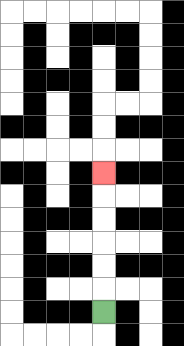{'start': '[4, 13]', 'end': '[4, 7]', 'path_directions': 'U,U,U,U,U,U', 'path_coordinates': '[[4, 13], [4, 12], [4, 11], [4, 10], [4, 9], [4, 8], [4, 7]]'}